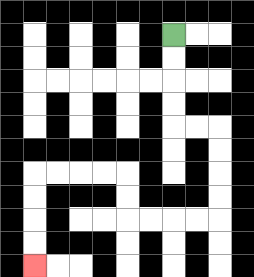{'start': '[7, 1]', 'end': '[1, 11]', 'path_directions': 'D,D,D,D,R,R,D,D,D,D,L,L,L,L,U,U,L,L,L,L,D,D,D,D', 'path_coordinates': '[[7, 1], [7, 2], [7, 3], [7, 4], [7, 5], [8, 5], [9, 5], [9, 6], [9, 7], [9, 8], [9, 9], [8, 9], [7, 9], [6, 9], [5, 9], [5, 8], [5, 7], [4, 7], [3, 7], [2, 7], [1, 7], [1, 8], [1, 9], [1, 10], [1, 11]]'}